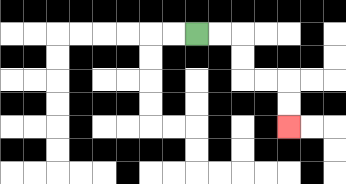{'start': '[8, 1]', 'end': '[12, 5]', 'path_directions': 'R,R,D,D,R,R,D,D', 'path_coordinates': '[[8, 1], [9, 1], [10, 1], [10, 2], [10, 3], [11, 3], [12, 3], [12, 4], [12, 5]]'}